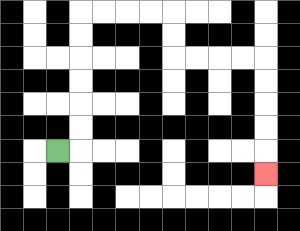{'start': '[2, 6]', 'end': '[11, 7]', 'path_directions': 'R,U,U,U,U,U,U,R,R,R,R,D,D,R,R,R,R,D,D,D,D,D', 'path_coordinates': '[[2, 6], [3, 6], [3, 5], [3, 4], [3, 3], [3, 2], [3, 1], [3, 0], [4, 0], [5, 0], [6, 0], [7, 0], [7, 1], [7, 2], [8, 2], [9, 2], [10, 2], [11, 2], [11, 3], [11, 4], [11, 5], [11, 6], [11, 7]]'}